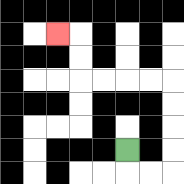{'start': '[5, 6]', 'end': '[2, 1]', 'path_directions': 'D,R,R,U,U,U,U,L,L,L,L,U,U,L', 'path_coordinates': '[[5, 6], [5, 7], [6, 7], [7, 7], [7, 6], [7, 5], [7, 4], [7, 3], [6, 3], [5, 3], [4, 3], [3, 3], [3, 2], [3, 1], [2, 1]]'}